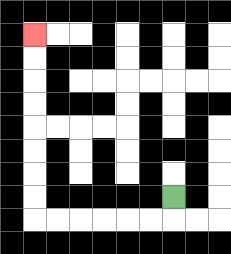{'start': '[7, 8]', 'end': '[1, 1]', 'path_directions': 'D,L,L,L,L,L,L,U,U,U,U,U,U,U,U', 'path_coordinates': '[[7, 8], [7, 9], [6, 9], [5, 9], [4, 9], [3, 9], [2, 9], [1, 9], [1, 8], [1, 7], [1, 6], [1, 5], [1, 4], [1, 3], [1, 2], [1, 1]]'}